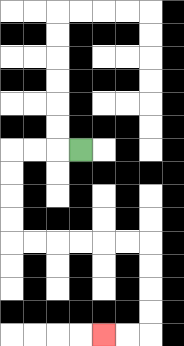{'start': '[3, 6]', 'end': '[4, 14]', 'path_directions': 'L,L,L,D,D,D,D,R,R,R,R,R,R,D,D,D,D,L,L', 'path_coordinates': '[[3, 6], [2, 6], [1, 6], [0, 6], [0, 7], [0, 8], [0, 9], [0, 10], [1, 10], [2, 10], [3, 10], [4, 10], [5, 10], [6, 10], [6, 11], [6, 12], [6, 13], [6, 14], [5, 14], [4, 14]]'}